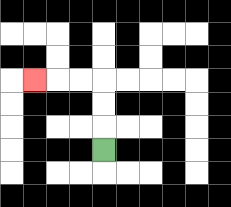{'start': '[4, 6]', 'end': '[1, 3]', 'path_directions': 'U,U,U,L,L,L', 'path_coordinates': '[[4, 6], [4, 5], [4, 4], [4, 3], [3, 3], [2, 3], [1, 3]]'}